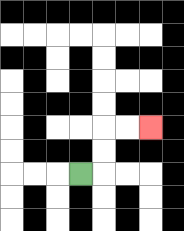{'start': '[3, 7]', 'end': '[6, 5]', 'path_directions': 'R,U,U,R,R', 'path_coordinates': '[[3, 7], [4, 7], [4, 6], [4, 5], [5, 5], [6, 5]]'}